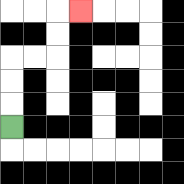{'start': '[0, 5]', 'end': '[3, 0]', 'path_directions': 'U,U,U,R,R,U,U,R', 'path_coordinates': '[[0, 5], [0, 4], [0, 3], [0, 2], [1, 2], [2, 2], [2, 1], [2, 0], [3, 0]]'}